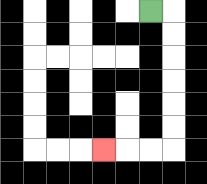{'start': '[6, 0]', 'end': '[4, 6]', 'path_directions': 'R,D,D,D,D,D,D,L,L,L', 'path_coordinates': '[[6, 0], [7, 0], [7, 1], [7, 2], [7, 3], [7, 4], [7, 5], [7, 6], [6, 6], [5, 6], [4, 6]]'}